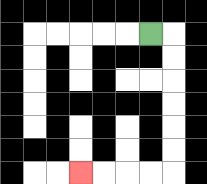{'start': '[6, 1]', 'end': '[3, 7]', 'path_directions': 'R,D,D,D,D,D,D,L,L,L,L', 'path_coordinates': '[[6, 1], [7, 1], [7, 2], [7, 3], [7, 4], [7, 5], [7, 6], [7, 7], [6, 7], [5, 7], [4, 7], [3, 7]]'}